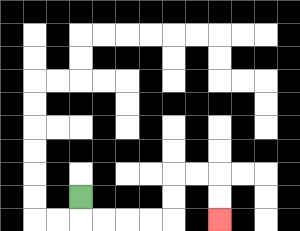{'start': '[3, 8]', 'end': '[9, 9]', 'path_directions': 'D,R,R,R,R,U,U,R,R,D,D', 'path_coordinates': '[[3, 8], [3, 9], [4, 9], [5, 9], [6, 9], [7, 9], [7, 8], [7, 7], [8, 7], [9, 7], [9, 8], [9, 9]]'}